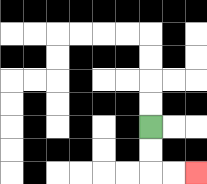{'start': '[6, 5]', 'end': '[8, 7]', 'path_directions': 'D,D,R,R', 'path_coordinates': '[[6, 5], [6, 6], [6, 7], [7, 7], [8, 7]]'}